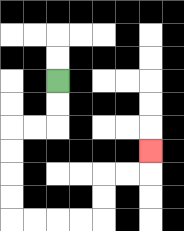{'start': '[2, 3]', 'end': '[6, 6]', 'path_directions': 'D,D,L,L,D,D,D,D,R,R,R,R,U,U,R,R,U', 'path_coordinates': '[[2, 3], [2, 4], [2, 5], [1, 5], [0, 5], [0, 6], [0, 7], [0, 8], [0, 9], [1, 9], [2, 9], [3, 9], [4, 9], [4, 8], [4, 7], [5, 7], [6, 7], [6, 6]]'}